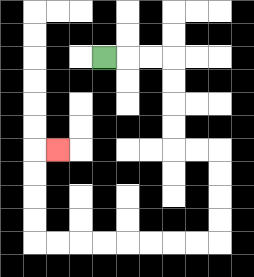{'start': '[4, 2]', 'end': '[2, 6]', 'path_directions': 'R,R,R,D,D,D,D,R,R,D,D,D,D,L,L,L,L,L,L,L,L,U,U,U,U,R', 'path_coordinates': '[[4, 2], [5, 2], [6, 2], [7, 2], [7, 3], [7, 4], [7, 5], [7, 6], [8, 6], [9, 6], [9, 7], [9, 8], [9, 9], [9, 10], [8, 10], [7, 10], [6, 10], [5, 10], [4, 10], [3, 10], [2, 10], [1, 10], [1, 9], [1, 8], [1, 7], [1, 6], [2, 6]]'}